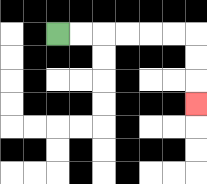{'start': '[2, 1]', 'end': '[8, 4]', 'path_directions': 'R,R,R,R,R,R,D,D,D', 'path_coordinates': '[[2, 1], [3, 1], [4, 1], [5, 1], [6, 1], [7, 1], [8, 1], [8, 2], [8, 3], [8, 4]]'}